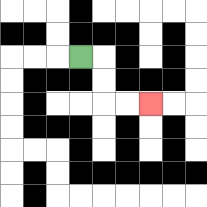{'start': '[3, 2]', 'end': '[6, 4]', 'path_directions': 'R,D,D,R,R', 'path_coordinates': '[[3, 2], [4, 2], [4, 3], [4, 4], [5, 4], [6, 4]]'}